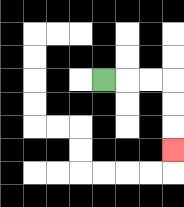{'start': '[4, 3]', 'end': '[7, 6]', 'path_directions': 'R,R,R,D,D,D', 'path_coordinates': '[[4, 3], [5, 3], [6, 3], [7, 3], [7, 4], [7, 5], [7, 6]]'}